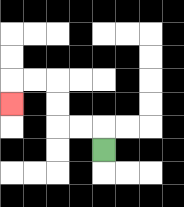{'start': '[4, 6]', 'end': '[0, 4]', 'path_directions': 'U,L,L,U,U,L,L,D', 'path_coordinates': '[[4, 6], [4, 5], [3, 5], [2, 5], [2, 4], [2, 3], [1, 3], [0, 3], [0, 4]]'}